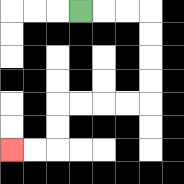{'start': '[3, 0]', 'end': '[0, 6]', 'path_directions': 'R,R,R,D,D,D,D,L,L,L,L,D,D,L,L', 'path_coordinates': '[[3, 0], [4, 0], [5, 0], [6, 0], [6, 1], [6, 2], [6, 3], [6, 4], [5, 4], [4, 4], [3, 4], [2, 4], [2, 5], [2, 6], [1, 6], [0, 6]]'}